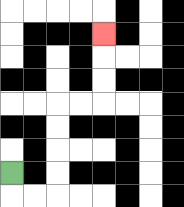{'start': '[0, 7]', 'end': '[4, 1]', 'path_directions': 'D,R,R,U,U,U,U,R,R,U,U,U', 'path_coordinates': '[[0, 7], [0, 8], [1, 8], [2, 8], [2, 7], [2, 6], [2, 5], [2, 4], [3, 4], [4, 4], [4, 3], [4, 2], [4, 1]]'}